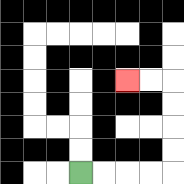{'start': '[3, 7]', 'end': '[5, 3]', 'path_directions': 'R,R,R,R,U,U,U,U,L,L', 'path_coordinates': '[[3, 7], [4, 7], [5, 7], [6, 7], [7, 7], [7, 6], [7, 5], [7, 4], [7, 3], [6, 3], [5, 3]]'}